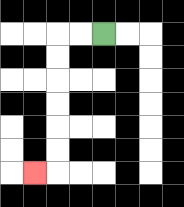{'start': '[4, 1]', 'end': '[1, 7]', 'path_directions': 'L,L,D,D,D,D,D,D,L', 'path_coordinates': '[[4, 1], [3, 1], [2, 1], [2, 2], [2, 3], [2, 4], [2, 5], [2, 6], [2, 7], [1, 7]]'}